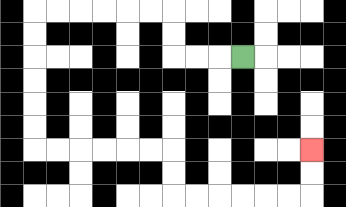{'start': '[10, 2]', 'end': '[13, 6]', 'path_directions': 'L,L,L,U,U,L,L,L,L,L,L,D,D,D,D,D,D,R,R,R,R,R,R,D,D,R,R,R,R,R,R,U,U', 'path_coordinates': '[[10, 2], [9, 2], [8, 2], [7, 2], [7, 1], [7, 0], [6, 0], [5, 0], [4, 0], [3, 0], [2, 0], [1, 0], [1, 1], [1, 2], [1, 3], [1, 4], [1, 5], [1, 6], [2, 6], [3, 6], [4, 6], [5, 6], [6, 6], [7, 6], [7, 7], [7, 8], [8, 8], [9, 8], [10, 8], [11, 8], [12, 8], [13, 8], [13, 7], [13, 6]]'}